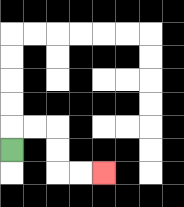{'start': '[0, 6]', 'end': '[4, 7]', 'path_directions': 'U,R,R,D,D,R,R', 'path_coordinates': '[[0, 6], [0, 5], [1, 5], [2, 5], [2, 6], [2, 7], [3, 7], [4, 7]]'}